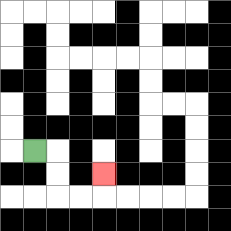{'start': '[1, 6]', 'end': '[4, 7]', 'path_directions': 'R,D,D,R,R,U', 'path_coordinates': '[[1, 6], [2, 6], [2, 7], [2, 8], [3, 8], [4, 8], [4, 7]]'}